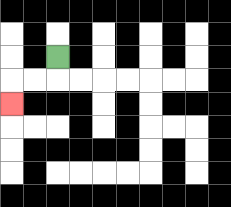{'start': '[2, 2]', 'end': '[0, 4]', 'path_directions': 'D,L,L,D', 'path_coordinates': '[[2, 2], [2, 3], [1, 3], [0, 3], [0, 4]]'}